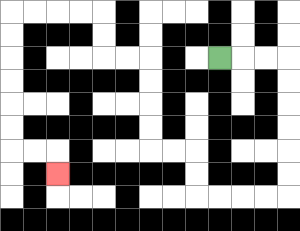{'start': '[9, 2]', 'end': '[2, 7]', 'path_directions': 'R,R,R,D,D,D,D,D,D,L,L,L,L,U,U,L,L,U,U,U,U,L,L,U,U,L,L,L,L,D,D,D,D,D,D,R,R,D', 'path_coordinates': '[[9, 2], [10, 2], [11, 2], [12, 2], [12, 3], [12, 4], [12, 5], [12, 6], [12, 7], [12, 8], [11, 8], [10, 8], [9, 8], [8, 8], [8, 7], [8, 6], [7, 6], [6, 6], [6, 5], [6, 4], [6, 3], [6, 2], [5, 2], [4, 2], [4, 1], [4, 0], [3, 0], [2, 0], [1, 0], [0, 0], [0, 1], [0, 2], [0, 3], [0, 4], [0, 5], [0, 6], [1, 6], [2, 6], [2, 7]]'}